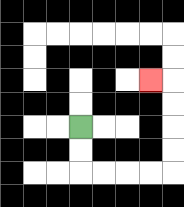{'start': '[3, 5]', 'end': '[6, 3]', 'path_directions': 'D,D,R,R,R,R,U,U,U,U,L', 'path_coordinates': '[[3, 5], [3, 6], [3, 7], [4, 7], [5, 7], [6, 7], [7, 7], [7, 6], [7, 5], [7, 4], [7, 3], [6, 3]]'}